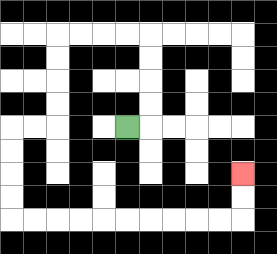{'start': '[5, 5]', 'end': '[10, 7]', 'path_directions': 'R,U,U,U,U,L,L,L,L,D,D,D,D,L,L,D,D,D,D,R,R,R,R,R,R,R,R,R,R,U,U', 'path_coordinates': '[[5, 5], [6, 5], [6, 4], [6, 3], [6, 2], [6, 1], [5, 1], [4, 1], [3, 1], [2, 1], [2, 2], [2, 3], [2, 4], [2, 5], [1, 5], [0, 5], [0, 6], [0, 7], [0, 8], [0, 9], [1, 9], [2, 9], [3, 9], [4, 9], [5, 9], [6, 9], [7, 9], [8, 9], [9, 9], [10, 9], [10, 8], [10, 7]]'}